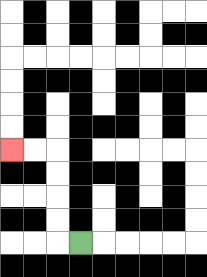{'start': '[3, 10]', 'end': '[0, 6]', 'path_directions': 'L,U,U,U,U,L,L', 'path_coordinates': '[[3, 10], [2, 10], [2, 9], [2, 8], [2, 7], [2, 6], [1, 6], [0, 6]]'}